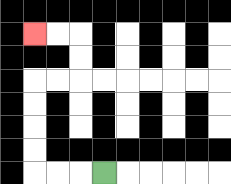{'start': '[4, 7]', 'end': '[1, 1]', 'path_directions': 'L,L,L,U,U,U,U,R,R,U,U,L,L', 'path_coordinates': '[[4, 7], [3, 7], [2, 7], [1, 7], [1, 6], [1, 5], [1, 4], [1, 3], [2, 3], [3, 3], [3, 2], [3, 1], [2, 1], [1, 1]]'}